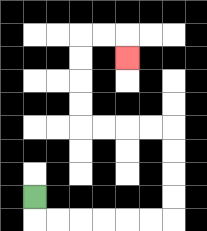{'start': '[1, 8]', 'end': '[5, 2]', 'path_directions': 'D,R,R,R,R,R,R,U,U,U,U,L,L,L,L,U,U,U,U,R,R,D', 'path_coordinates': '[[1, 8], [1, 9], [2, 9], [3, 9], [4, 9], [5, 9], [6, 9], [7, 9], [7, 8], [7, 7], [7, 6], [7, 5], [6, 5], [5, 5], [4, 5], [3, 5], [3, 4], [3, 3], [3, 2], [3, 1], [4, 1], [5, 1], [5, 2]]'}